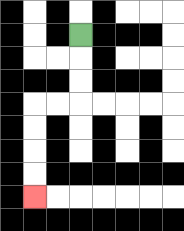{'start': '[3, 1]', 'end': '[1, 8]', 'path_directions': 'D,D,D,L,L,D,D,D,D', 'path_coordinates': '[[3, 1], [3, 2], [3, 3], [3, 4], [2, 4], [1, 4], [1, 5], [1, 6], [1, 7], [1, 8]]'}